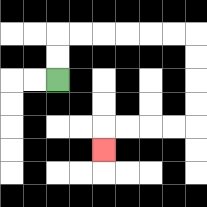{'start': '[2, 3]', 'end': '[4, 6]', 'path_directions': 'U,U,R,R,R,R,R,R,D,D,D,D,L,L,L,L,D', 'path_coordinates': '[[2, 3], [2, 2], [2, 1], [3, 1], [4, 1], [5, 1], [6, 1], [7, 1], [8, 1], [8, 2], [8, 3], [8, 4], [8, 5], [7, 5], [6, 5], [5, 5], [4, 5], [4, 6]]'}